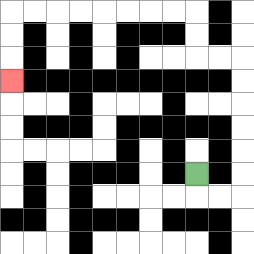{'start': '[8, 7]', 'end': '[0, 3]', 'path_directions': 'D,R,R,U,U,U,U,U,U,L,L,U,U,L,L,L,L,L,L,L,L,D,D,D', 'path_coordinates': '[[8, 7], [8, 8], [9, 8], [10, 8], [10, 7], [10, 6], [10, 5], [10, 4], [10, 3], [10, 2], [9, 2], [8, 2], [8, 1], [8, 0], [7, 0], [6, 0], [5, 0], [4, 0], [3, 0], [2, 0], [1, 0], [0, 0], [0, 1], [0, 2], [0, 3]]'}